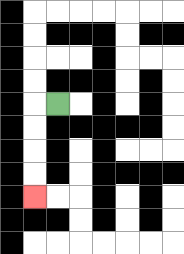{'start': '[2, 4]', 'end': '[1, 8]', 'path_directions': 'L,D,D,D,D', 'path_coordinates': '[[2, 4], [1, 4], [1, 5], [1, 6], [1, 7], [1, 8]]'}